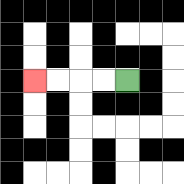{'start': '[5, 3]', 'end': '[1, 3]', 'path_directions': 'L,L,L,L', 'path_coordinates': '[[5, 3], [4, 3], [3, 3], [2, 3], [1, 3]]'}